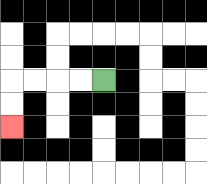{'start': '[4, 3]', 'end': '[0, 5]', 'path_directions': 'L,L,L,L,D,D', 'path_coordinates': '[[4, 3], [3, 3], [2, 3], [1, 3], [0, 3], [0, 4], [0, 5]]'}